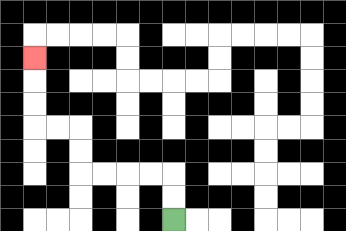{'start': '[7, 9]', 'end': '[1, 2]', 'path_directions': 'U,U,L,L,L,L,U,U,L,L,U,U,U', 'path_coordinates': '[[7, 9], [7, 8], [7, 7], [6, 7], [5, 7], [4, 7], [3, 7], [3, 6], [3, 5], [2, 5], [1, 5], [1, 4], [1, 3], [1, 2]]'}